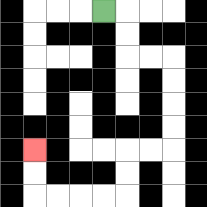{'start': '[4, 0]', 'end': '[1, 6]', 'path_directions': 'R,D,D,R,R,D,D,D,D,L,L,D,D,L,L,L,L,U,U', 'path_coordinates': '[[4, 0], [5, 0], [5, 1], [5, 2], [6, 2], [7, 2], [7, 3], [7, 4], [7, 5], [7, 6], [6, 6], [5, 6], [5, 7], [5, 8], [4, 8], [3, 8], [2, 8], [1, 8], [1, 7], [1, 6]]'}